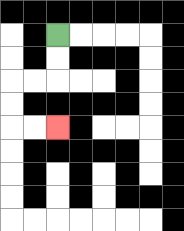{'start': '[2, 1]', 'end': '[2, 5]', 'path_directions': 'D,D,L,L,D,D,R,R', 'path_coordinates': '[[2, 1], [2, 2], [2, 3], [1, 3], [0, 3], [0, 4], [0, 5], [1, 5], [2, 5]]'}